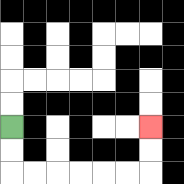{'start': '[0, 5]', 'end': '[6, 5]', 'path_directions': 'D,D,R,R,R,R,R,R,U,U', 'path_coordinates': '[[0, 5], [0, 6], [0, 7], [1, 7], [2, 7], [3, 7], [4, 7], [5, 7], [6, 7], [6, 6], [6, 5]]'}